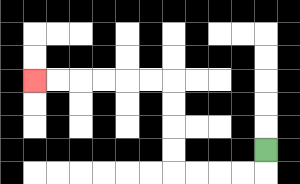{'start': '[11, 6]', 'end': '[1, 3]', 'path_directions': 'D,L,L,L,L,U,U,U,U,L,L,L,L,L,L', 'path_coordinates': '[[11, 6], [11, 7], [10, 7], [9, 7], [8, 7], [7, 7], [7, 6], [7, 5], [7, 4], [7, 3], [6, 3], [5, 3], [4, 3], [3, 3], [2, 3], [1, 3]]'}